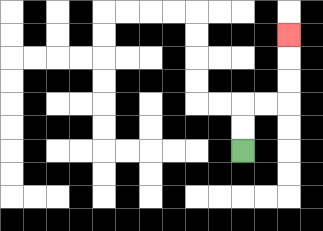{'start': '[10, 6]', 'end': '[12, 1]', 'path_directions': 'U,U,R,R,U,U,U', 'path_coordinates': '[[10, 6], [10, 5], [10, 4], [11, 4], [12, 4], [12, 3], [12, 2], [12, 1]]'}